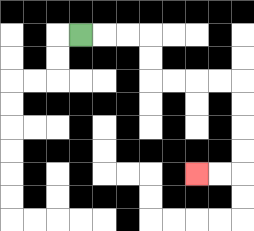{'start': '[3, 1]', 'end': '[8, 7]', 'path_directions': 'R,R,R,D,D,R,R,R,R,D,D,D,D,L,L', 'path_coordinates': '[[3, 1], [4, 1], [5, 1], [6, 1], [6, 2], [6, 3], [7, 3], [8, 3], [9, 3], [10, 3], [10, 4], [10, 5], [10, 6], [10, 7], [9, 7], [8, 7]]'}